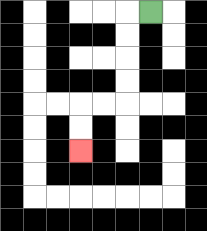{'start': '[6, 0]', 'end': '[3, 6]', 'path_directions': 'L,D,D,D,D,L,L,D,D', 'path_coordinates': '[[6, 0], [5, 0], [5, 1], [5, 2], [5, 3], [5, 4], [4, 4], [3, 4], [3, 5], [3, 6]]'}